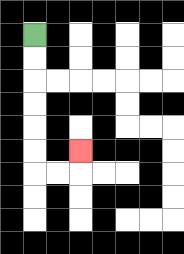{'start': '[1, 1]', 'end': '[3, 6]', 'path_directions': 'D,D,D,D,D,D,R,R,U', 'path_coordinates': '[[1, 1], [1, 2], [1, 3], [1, 4], [1, 5], [1, 6], [1, 7], [2, 7], [3, 7], [3, 6]]'}